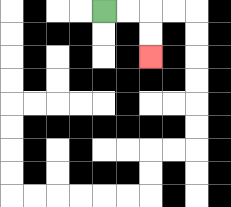{'start': '[4, 0]', 'end': '[6, 2]', 'path_directions': 'R,R,D,D', 'path_coordinates': '[[4, 0], [5, 0], [6, 0], [6, 1], [6, 2]]'}